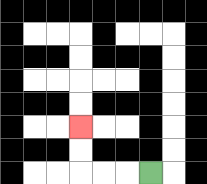{'start': '[6, 7]', 'end': '[3, 5]', 'path_directions': 'L,L,L,U,U', 'path_coordinates': '[[6, 7], [5, 7], [4, 7], [3, 7], [3, 6], [3, 5]]'}